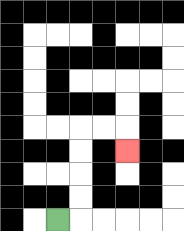{'start': '[2, 9]', 'end': '[5, 6]', 'path_directions': 'R,U,U,U,U,R,R,D', 'path_coordinates': '[[2, 9], [3, 9], [3, 8], [3, 7], [3, 6], [3, 5], [4, 5], [5, 5], [5, 6]]'}